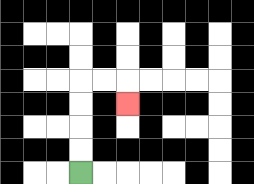{'start': '[3, 7]', 'end': '[5, 4]', 'path_directions': 'U,U,U,U,R,R,D', 'path_coordinates': '[[3, 7], [3, 6], [3, 5], [3, 4], [3, 3], [4, 3], [5, 3], [5, 4]]'}